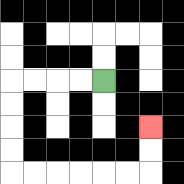{'start': '[4, 3]', 'end': '[6, 5]', 'path_directions': 'L,L,L,L,D,D,D,D,R,R,R,R,R,R,U,U', 'path_coordinates': '[[4, 3], [3, 3], [2, 3], [1, 3], [0, 3], [0, 4], [0, 5], [0, 6], [0, 7], [1, 7], [2, 7], [3, 7], [4, 7], [5, 7], [6, 7], [6, 6], [6, 5]]'}